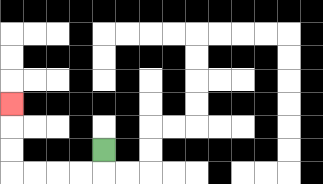{'start': '[4, 6]', 'end': '[0, 4]', 'path_directions': 'D,L,L,L,L,U,U,U', 'path_coordinates': '[[4, 6], [4, 7], [3, 7], [2, 7], [1, 7], [0, 7], [0, 6], [0, 5], [0, 4]]'}